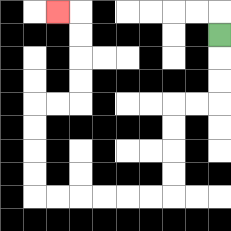{'start': '[9, 1]', 'end': '[2, 0]', 'path_directions': 'D,D,D,L,L,D,D,D,D,L,L,L,L,L,L,U,U,U,U,R,R,U,U,U,U,L', 'path_coordinates': '[[9, 1], [9, 2], [9, 3], [9, 4], [8, 4], [7, 4], [7, 5], [7, 6], [7, 7], [7, 8], [6, 8], [5, 8], [4, 8], [3, 8], [2, 8], [1, 8], [1, 7], [1, 6], [1, 5], [1, 4], [2, 4], [3, 4], [3, 3], [3, 2], [3, 1], [3, 0], [2, 0]]'}